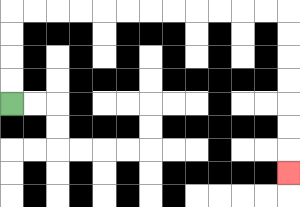{'start': '[0, 4]', 'end': '[12, 7]', 'path_directions': 'U,U,U,U,R,R,R,R,R,R,R,R,R,R,R,R,D,D,D,D,D,D,D', 'path_coordinates': '[[0, 4], [0, 3], [0, 2], [0, 1], [0, 0], [1, 0], [2, 0], [3, 0], [4, 0], [5, 0], [6, 0], [7, 0], [8, 0], [9, 0], [10, 0], [11, 0], [12, 0], [12, 1], [12, 2], [12, 3], [12, 4], [12, 5], [12, 6], [12, 7]]'}